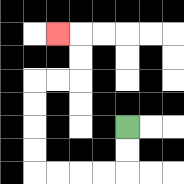{'start': '[5, 5]', 'end': '[2, 1]', 'path_directions': 'D,D,L,L,L,L,U,U,U,U,R,R,U,U,L', 'path_coordinates': '[[5, 5], [5, 6], [5, 7], [4, 7], [3, 7], [2, 7], [1, 7], [1, 6], [1, 5], [1, 4], [1, 3], [2, 3], [3, 3], [3, 2], [3, 1], [2, 1]]'}